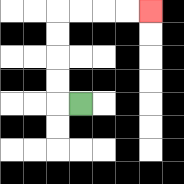{'start': '[3, 4]', 'end': '[6, 0]', 'path_directions': 'L,U,U,U,U,R,R,R,R', 'path_coordinates': '[[3, 4], [2, 4], [2, 3], [2, 2], [2, 1], [2, 0], [3, 0], [4, 0], [5, 0], [6, 0]]'}